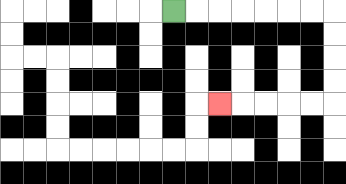{'start': '[7, 0]', 'end': '[9, 4]', 'path_directions': 'R,R,R,R,R,R,R,D,D,D,D,L,L,L,L,L', 'path_coordinates': '[[7, 0], [8, 0], [9, 0], [10, 0], [11, 0], [12, 0], [13, 0], [14, 0], [14, 1], [14, 2], [14, 3], [14, 4], [13, 4], [12, 4], [11, 4], [10, 4], [9, 4]]'}